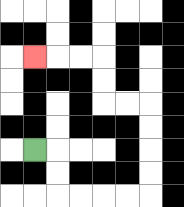{'start': '[1, 6]', 'end': '[1, 2]', 'path_directions': 'R,D,D,R,R,R,R,U,U,U,U,L,L,U,U,L,L,L', 'path_coordinates': '[[1, 6], [2, 6], [2, 7], [2, 8], [3, 8], [4, 8], [5, 8], [6, 8], [6, 7], [6, 6], [6, 5], [6, 4], [5, 4], [4, 4], [4, 3], [4, 2], [3, 2], [2, 2], [1, 2]]'}